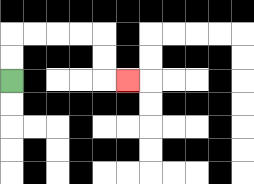{'start': '[0, 3]', 'end': '[5, 3]', 'path_directions': 'U,U,R,R,R,R,D,D,R', 'path_coordinates': '[[0, 3], [0, 2], [0, 1], [1, 1], [2, 1], [3, 1], [4, 1], [4, 2], [4, 3], [5, 3]]'}